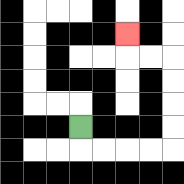{'start': '[3, 5]', 'end': '[5, 1]', 'path_directions': 'D,R,R,R,R,U,U,U,U,L,L,U', 'path_coordinates': '[[3, 5], [3, 6], [4, 6], [5, 6], [6, 6], [7, 6], [7, 5], [7, 4], [7, 3], [7, 2], [6, 2], [5, 2], [5, 1]]'}